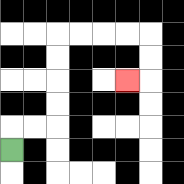{'start': '[0, 6]', 'end': '[5, 3]', 'path_directions': 'U,R,R,U,U,U,U,R,R,R,R,D,D,L', 'path_coordinates': '[[0, 6], [0, 5], [1, 5], [2, 5], [2, 4], [2, 3], [2, 2], [2, 1], [3, 1], [4, 1], [5, 1], [6, 1], [6, 2], [6, 3], [5, 3]]'}